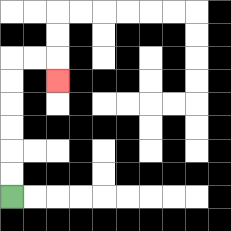{'start': '[0, 8]', 'end': '[2, 3]', 'path_directions': 'U,U,U,U,U,U,R,R,D', 'path_coordinates': '[[0, 8], [0, 7], [0, 6], [0, 5], [0, 4], [0, 3], [0, 2], [1, 2], [2, 2], [2, 3]]'}